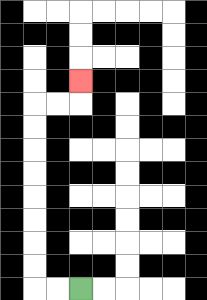{'start': '[3, 12]', 'end': '[3, 3]', 'path_directions': 'L,L,U,U,U,U,U,U,U,U,R,R,U', 'path_coordinates': '[[3, 12], [2, 12], [1, 12], [1, 11], [1, 10], [1, 9], [1, 8], [1, 7], [1, 6], [1, 5], [1, 4], [2, 4], [3, 4], [3, 3]]'}